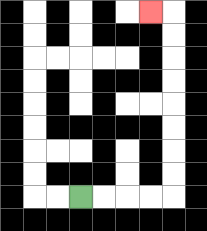{'start': '[3, 8]', 'end': '[6, 0]', 'path_directions': 'R,R,R,R,U,U,U,U,U,U,U,U,L', 'path_coordinates': '[[3, 8], [4, 8], [5, 8], [6, 8], [7, 8], [7, 7], [7, 6], [7, 5], [7, 4], [7, 3], [7, 2], [7, 1], [7, 0], [6, 0]]'}